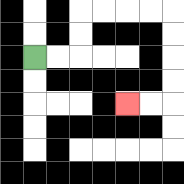{'start': '[1, 2]', 'end': '[5, 4]', 'path_directions': 'R,R,U,U,R,R,R,R,D,D,D,D,L,L', 'path_coordinates': '[[1, 2], [2, 2], [3, 2], [3, 1], [3, 0], [4, 0], [5, 0], [6, 0], [7, 0], [7, 1], [7, 2], [7, 3], [7, 4], [6, 4], [5, 4]]'}